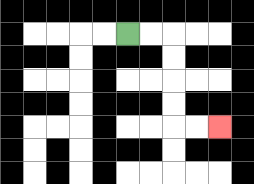{'start': '[5, 1]', 'end': '[9, 5]', 'path_directions': 'R,R,D,D,D,D,R,R', 'path_coordinates': '[[5, 1], [6, 1], [7, 1], [7, 2], [7, 3], [7, 4], [7, 5], [8, 5], [9, 5]]'}